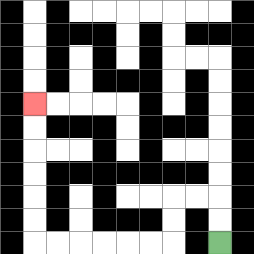{'start': '[9, 10]', 'end': '[1, 4]', 'path_directions': 'U,U,L,L,D,D,L,L,L,L,L,L,U,U,U,U,U,U', 'path_coordinates': '[[9, 10], [9, 9], [9, 8], [8, 8], [7, 8], [7, 9], [7, 10], [6, 10], [5, 10], [4, 10], [3, 10], [2, 10], [1, 10], [1, 9], [1, 8], [1, 7], [1, 6], [1, 5], [1, 4]]'}